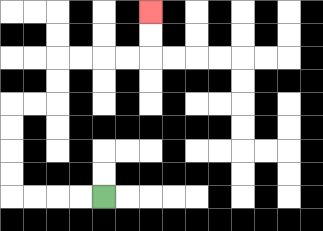{'start': '[4, 8]', 'end': '[6, 0]', 'path_directions': 'L,L,L,L,U,U,U,U,R,R,U,U,R,R,R,R,U,U', 'path_coordinates': '[[4, 8], [3, 8], [2, 8], [1, 8], [0, 8], [0, 7], [0, 6], [0, 5], [0, 4], [1, 4], [2, 4], [2, 3], [2, 2], [3, 2], [4, 2], [5, 2], [6, 2], [6, 1], [6, 0]]'}